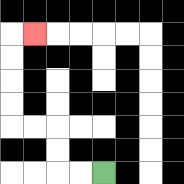{'start': '[4, 7]', 'end': '[1, 1]', 'path_directions': 'L,L,U,U,L,L,U,U,U,U,R', 'path_coordinates': '[[4, 7], [3, 7], [2, 7], [2, 6], [2, 5], [1, 5], [0, 5], [0, 4], [0, 3], [0, 2], [0, 1], [1, 1]]'}